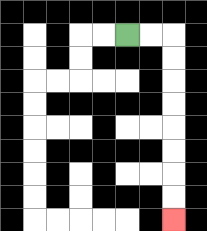{'start': '[5, 1]', 'end': '[7, 9]', 'path_directions': 'R,R,D,D,D,D,D,D,D,D', 'path_coordinates': '[[5, 1], [6, 1], [7, 1], [7, 2], [7, 3], [7, 4], [7, 5], [7, 6], [7, 7], [7, 8], [7, 9]]'}